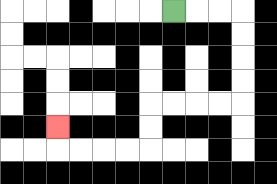{'start': '[7, 0]', 'end': '[2, 5]', 'path_directions': 'R,R,R,D,D,D,D,L,L,L,L,D,D,L,L,L,L,U', 'path_coordinates': '[[7, 0], [8, 0], [9, 0], [10, 0], [10, 1], [10, 2], [10, 3], [10, 4], [9, 4], [8, 4], [7, 4], [6, 4], [6, 5], [6, 6], [5, 6], [4, 6], [3, 6], [2, 6], [2, 5]]'}